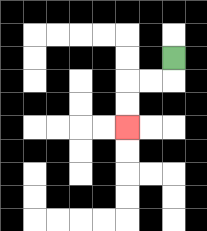{'start': '[7, 2]', 'end': '[5, 5]', 'path_directions': 'D,L,L,D,D', 'path_coordinates': '[[7, 2], [7, 3], [6, 3], [5, 3], [5, 4], [5, 5]]'}